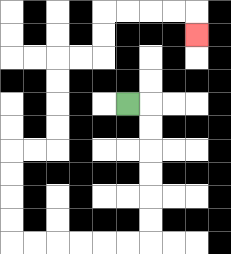{'start': '[5, 4]', 'end': '[8, 1]', 'path_directions': 'R,D,D,D,D,D,D,L,L,L,L,L,L,U,U,U,U,R,R,U,U,U,U,R,R,U,U,R,R,R,R,D', 'path_coordinates': '[[5, 4], [6, 4], [6, 5], [6, 6], [6, 7], [6, 8], [6, 9], [6, 10], [5, 10], [4, 10], [3, 10], [2, 10], [1, 10], [0, 10], [0, 9], [0, 8], [0, 7], [0, 6], [1, 6], [2, 6], [2, 5], [2, 4], [2, 3], [2, 2], [3, 2], [4, 2], [4, 1], [4, 0], [5, 0], [6, 0], [7, 0], [8, 0], [8, 1]]'}